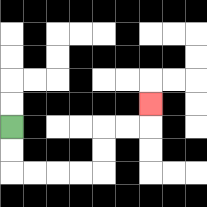{'start': '[0, 5]', 'end': '[6, 4]', 'path_directions': 'D,D,R,R,R,R,U,U,R,R,U', 'path_coordinates': '[[0, 5], [0, 6], [0, 7], [1, 7], [2, 7], [3, 7], [4, 7], [4, 6], [4, 5], [5, 5], [6, 5], [6, 4]]'}